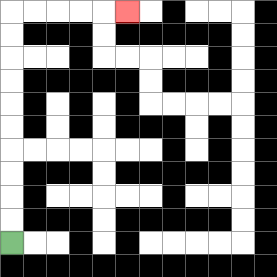{'start': '[0, 10]', 'end': '[5, 0]', 'path_directions': 'U,U,U,U,U,U,U,U,U,U,R,R,R,R,R', 'path_coordinates': '[[0, 10], [0, 9], [0, 8], [0, 7], [0, 6], [0, 5], [0, 4], [0, 3], [0, 2], [0, 1], [0, 0], [1, 0], [2, 0], [3, 0], [4, 0], [5, 0]]'}